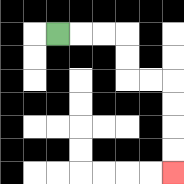{'start': '[2, 1]', 'end': '[7, 7]', 'path_directions': 'R,R,R,D,D,R,R,D,D,D,D', 'path_coordinates': '[[2, 1], [3, 1], [4, 1], [5, 1], [5, 2], [5, 3], [6, 3], [7, 3], [7, 4], [7, 5], [7, 6], [7, 7]]'}